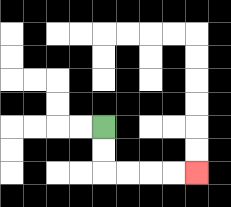{'start': '[4, 5]', 'end': '[8, 7]', 'path_directions': 'D,D,R,R,R,R', 'path_coordinates': '[[4, 5], [4, 6], [4, 7], [5, 7], [6, 7], [7, 7], [8, 7]]'}